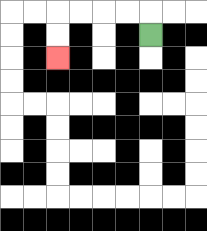{'start': '[6, 1]', 'end': '[2, 2]', 'path_directions': 'U,L,L,L,L,D,D', 'path_coordinates': '[[6, 1], [6, 0], [5, 0], [4, 0], [3, 0], [2, 0], [2, 1], [2, 2]]'}